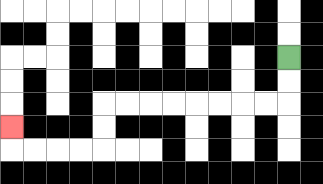{'start': '[12, 2]', 'end': '[0, 5]', 'path_directions': 'D,D,L,L,L,L,L,L,L,L,D,D,L,L,L,L,U', 'path_coordinates': '[[12, 2], [12, 3], [12, 4], [11, 4], [10, 4], [9, 4], [8, 4], [7, 4], [6, 4], [5, 4], [4, 4], [4, 5], [4, 6], [3, 6], [2, 6], [1, 6], [0, 6], [0, 5]]'}